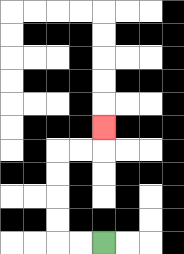{'start': '[4, 10]', 'end': '[4, 5]', 'path_directions': 'L,L,U,U,U,U,R,R,U', 'path_coordinates': '[[4, 10], [3, 10], [2, 10], [2, 9], [2, 8], [2, 7], [2, 6], [3, 6], [4, 6], [4, 5]]'}